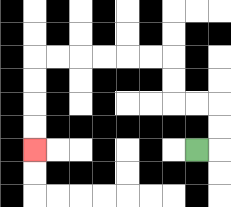{'start': '[8, 6]', 'end': '[1, 6]', 'path_directions': 'R,U,U,L,L,U,U,L,L,L,L,L,L,D,D,D,D', 'path_coordinates': '[[8, 6], [9, 6], [9, 5], [9, 4], [8, 4], [7, 4], [7, 3], [7, 2], [6, 2], [5, 2], [4, 2], [3, 2], [2, 2], [1, 2], [1, 3], [1, 4], [1, 5], [1, 6]]'}